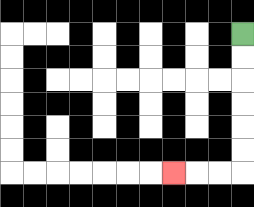{'start': '[10, 1]', 'end': '[7, 7]', 'path_directions': 'D,D,D,D,D,D,L,L,L', 'path_coordinates': '[[10, 1], [10, 2], [10, 3], [10, 4], [10, 5], [10, 6], [10, 7], [9, 7], [8, 7], [7, 7]]'}